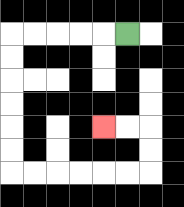{'start': '[5, 1]', 'end': '[4, 5]', 'path_directions': 'L,L,L,L,L,D,D,D,D,D,D,R,R,R,R,R,R,U,U,L,L', 'path_coordinates': '[[5, 1], [4, 1], [3, 1], [2, 1], [1, 1], [0, 1], [0, 2], [0, 3], [0, 4], [0, 5], [0, 6], [0, 7], [1, 7], [2, 7], [3, 7], [4, 7], [5, 7], [6, 7], [6, 6], [6, 5], [5, 5], [4, 5]]'}